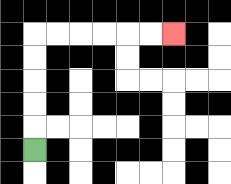{'start': '[1, 6]', 'end': '[7, 1]', 'path_directions': 'U,U,U,U,U,R,R,R,R,R,R', 'path_coordinates': '[[1, 6], [1, 5], [1, 4], [1, 3], [1, 2], [1, 1], [2, 1], [3, 1], [4, 1], [5, 1], [6, 1], [7, 1]]'}